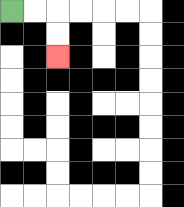{'start': '[0, 0]', 'end': '[2, 2]', 'path_directions': 'R,R,D,D', 'path_coordinates': '[[0, 0], [1, 0], [2, 0], [2, 1], [2, 2]]'}